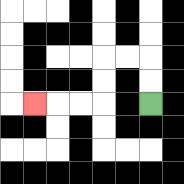{'start': '[6, 4]', 'end': '[1, 4]', 'path_directions': 'U,U,L,L,D,D,L,L,L', 'path_coordinates': '[[6, 4], [6, 3], [6, 2], [5, 2], [4, 2], [4, 3], [4, 4], [3, 4], [2, 4], [1, 4]]'}